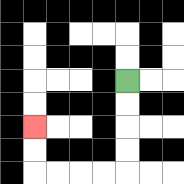{'start': '[5, 3]', 'end': '[1, 5]', 'path_directions': 'D,D,D,D,L,L,L,L,U,U', 'path_coordinates': '[[5, 3], [5, 4], [5, 5], [5, 6], [5, 7], [4, 7], [3, 7], [2, 7], [1, 7], [1, 6], [1, 5]]'}